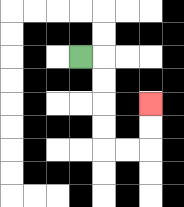{'start': '[3, 2]', 'end': '[6, 4]', 'path_directions': 'R,D,D,D,D,R,R,U,U', 'path_coordinates': '[[3, 2], [4, 2], [4, 3], [4, 4], [4, 5], [4, 6], [5, 6], [6, 6], [6, 5], [6, 4]]'}